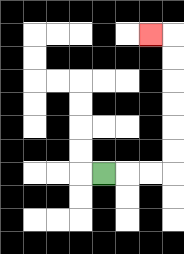{'start': '[4, 7]', 'end': '[6, 1]', 'path_directions': 'R,R,R,U,U,U,U,U,U,L', 'path_coordinates': '[[4, 7], [5, 7], [6, 7], [7, 7], [7, 6], [7, 5], [7, 4], [7, 3], [7, 2], [7, 1], [6, 1]]'}